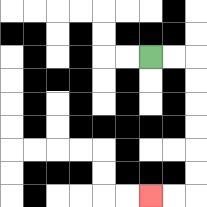{'start': '[6, 2]', 'end': '[6, 8]', 'path_directions': 'R,R,D,D,D,D,D,D,L,L', 'path_coordinates': '[[6, 2], [7, 2], [8, 2], [8, 3], [8, 4], [8, 5], [8, 6], [8, 7], [8, 8], [7, 8], [6, 8]]'}